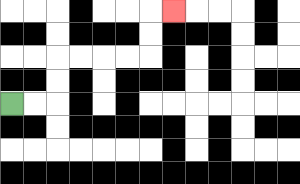{'start': '[0, 4]', 'end': '[7, 0]', 'path_directions': 'R,R,U,U,R,R,R,R,U,U,R', 'path_coordinates': '[[0, 4], [1, 4], [2, 4], [2, 3], [2, 2], [3, 2], [4, 2], [5, 2], [6, 2], [6, 1], [6, 0], [7, 0]]'}